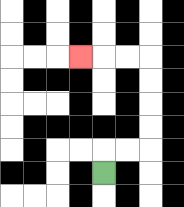{'start': '[4, 7]', 'end': '[3, 2]', 'path_directions': 'U,R,R,U,U,U,U,L,L,L', 'path_coordinates': '[[4, 7], [4, 6], [5, 6], [6, 6], [6, 5], [6, 4], [6, 3], [6, 2], [5, 2], [4, 2], [3, 2]]'}